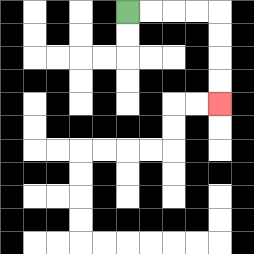{'start': '[5, 0]', 'end': '[9, 4]', 'path_directions': 'R,R,R,R,D,D,D,D', 'path_coordinates': '[[5, 0], [6, 0], [7, 0], [8, 0], [9, 0], [9, 1], [9, 2], [9, 3], [9, 4]]'}